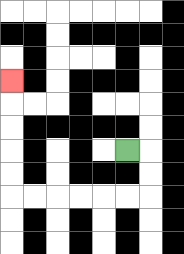{'start': '[5, 6]', 'end': '[0, 3]', 'path_directions': 'R,D,D,L,L,L,L,L,L,U,U,U,U,U', 'path_coordinates': '[[5, 6], [6, 6], [6, 7], [6, 8], [5, 8], [4, 8], [3, 8], [2, 8], [1, 8], [0, 8], [0, 7], [0, 6], [0, 5], [0, 4], [0, 3]]'}